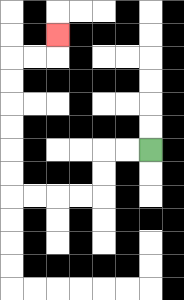{'start': '[6, 6]', 'end': '[2, 1]', 'path_directions': 'L,L,D,D,L,L,L,L,U,U,U,U,U,U,R,R,U', 'path_coordinates': '[[6, 6], [5, 6], [4, 6], [4, 7], [4, 8], [3, 8], [2, 8], [1, 8], [0, 8], [0, 7], [0, 6], [0, 5], [0, 4], [0, 3], [0, 2], [1, 2], [2, 2], [2, 1]]'}